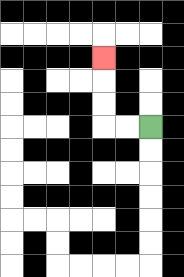{'start': '[6, 5]', 'end': '[4, 2]', 'path_directions': 'L,L,U,U,U', 'path_coordinates': '[[6, 5], [5, 5], [4, 5], [4, 4], [4, 3], [4, 2]]'}